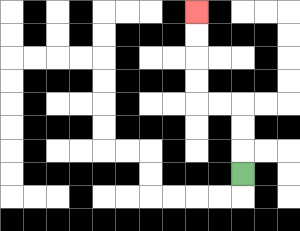{'start': '[10, 7]', 'end': '[8, 0]', 'path_directions': 'U,U,U,L,L,U,U,U,U', 'path_coordinates': '[[10, 7], [10, 6], [10, 5], [10, 4], [9, 4], [8, 4], [8, 3], [8, 2], [8, 1], [8, 0]]'}